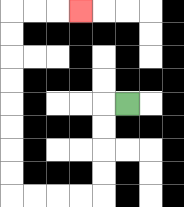{'start': '[5, 4]', 'end': '[3, 0]', 'path_directions': 'L,D,D,D,D,L,L,L,L,U,U,U,U,U,U,U,U,R,R,R', 'path_coordinates': '[[5, 4], [4, 4], [4, 5], [4, 6], [4, 7], [4, 8], [3, 8], [2, 8], [1, 8], [0, 8], [0, 7], [0, 6], [0, 5], [0, 4], [0, 3], [0, 2], [0, 1], [0, 0], [1, 0], [2, 0], [3, 0]]'}